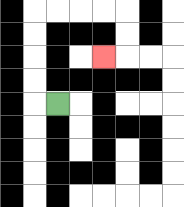{'start': '[2, 4]', 'end': '[4, 2]', 'path_directions': 'L,U,U,U,U,R,R,R,R,D,D,L', 'path_coordinates': '[[2, 4], [1, 4], [1, 3], [1, 2], [1, 1], [1, 0], [2, 0], [3, 0], [4, 0], [5, 0], [5, 1], [5, 2], [4, 2]]'}